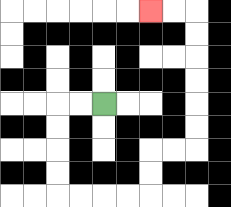{'start': '[4, 4]', 'end': '[6, 0]', 'path_directions': 'L,L,D,D,D,D,R,R,R,R,U,U,R,R,U,U,U,U,U,U,L,L', 'path_coordinates': '[[4, 4], [3, 4], [2, 4], [2, 5], [2, 6], [2, 7], [2, 8], [3, 8], [4, 8], [5, 8], [6, 8], [6, 7], [6, 6], [7, 6], [8, 6], [8, 5], [8, 4], [8, 3], [8, 2], [8, 1], [8, 0], [7, 0], [6, 0]]'}